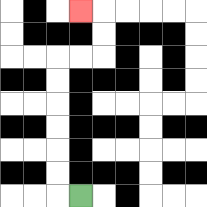{'start': '[3, 8]', 'end': '[3, 0]', 'path_directions': 'L,U,U,U,U,U,U,R,R,U,U,L', 'path_coordinates': '[[3, 8], [2, 8], [2, 7], [2, 6], [2, 5], [2, 4], [2, 3], [2, 2], [3, 2], [4, 2], [4, 1], [4, 0], [3, 0]]'}